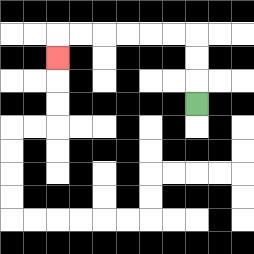{'start': '[8, 4]', 'end': '[2, 2]', 'path_directions': 'U,U,U,L,L,L,L,L,L,D', 'path_coordinates': '[[8, 4], [8, 3], [8, 2], [8, 1], [7, 1], [6, 1], [5, 1], [4, 1], [3, 1], [2, 1], [2, 2]]'}